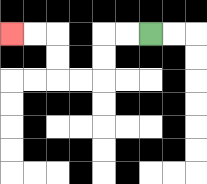{'start': '[6, 1]', 'end': '[0, 1]', 'path_directions': 'L,L,D,D,L,L,U,U,L,L', 'path_coordinates': '[[6, 1], [5, 1], [4, 1], [4, 2], [4, 3], [3, 3], [2, 3], [2, 2], [2, 1], [1, 1], [0, 1]]'}